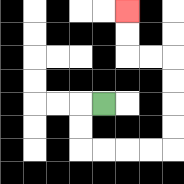{'start': '[4, 4]', 'end': '[5, 0]', 'path_directions': 'L,D,D,R,R,R,R,U,U,U,U,L,L,U,U', 'path_coordinates': '[[4, 4], [3, 4], [3, 5], [3, 6], [4, 6], [5, 6], [6, 6], [7, 6], [7, 5], [7, 4], [7, 3], [7, 2], [6, 2], [5, 2], [5, 1], [5, 0]]'}